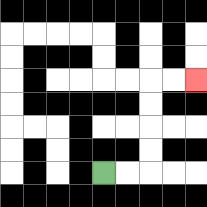{'start': '[4, 7]', 'end': '[8, 3]', 'path_directions': 'R,R,U,U,U,U,R,R', 'path_coordinates': '[[4, 7], [5, 7], [6, 7], [6, 6], [6, 5], [6, 4], [6, 3], [7, 3], [8, 3]]'}